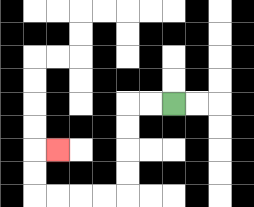{'start': '[7, 4]', 'end': '[2, 6]', 'path_directions': 'L,L,D,D,D,D,L,L,L,L,U,U,R', 'path_coordinates': '[[7, 4], [6, 4], [5, 4], [5, 5], [5, 6], [5, 7], [5, 8], [4, 8], [3, 8], [2, 8], [1, 8], [1, 7], [1, 6], [2, 6]]'}